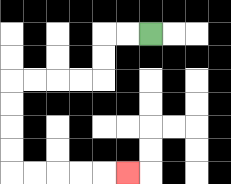{'start': '[6, 1]', 'end': '[5, 7]', 'path_directions': 'L,L,D,D,L,L,L,L,D,D,D,D,R,R,R,R,R', 'path_coordinates': '[[6, 1], [5, 1], [4, 1], [4, 2], [4, 3], [3, 3], [2, 3], [1, 3], [0, 3], [0, 4], [0, 5], [0, 6], [0, 7], [1, 7], [2, 7], [3, 7], [4, 7], [5, 7]]'}